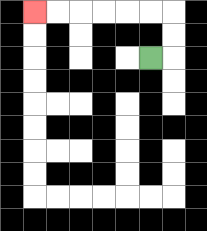{'start': '[6, 2]', 'end': '[1, 0]', 'path_directions': 'R,U,U,L,L,L,L,L,L', 'path_coordinates': '[[6, 2], [7, 2], [7, 1], [7, 0], [6, 0], [5, 0], [4, 0], [3, 0], [2, 0], [1, 0]]'}